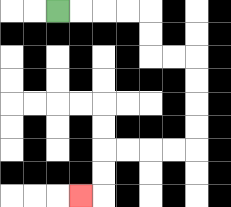{'start': '[2, 0]', 'end': '[3, 8]', 'path_directions': 'R,R,R,R,D,D,R,R,D,D,D,D,L,L,L,L,D,D,L', 'path_coordinates': '[[2, 0], [3, 0], [4, 0], [5, 0], [6, 0], [6, 1], [6, 2], [7, 2], [8, 2], [8, 3], [8, 4], [8, 5], [8, 6], [7, 6], [6, 6], [5, 6], [4, 6], [4, 7], [4, 8], [3, 8]]'}